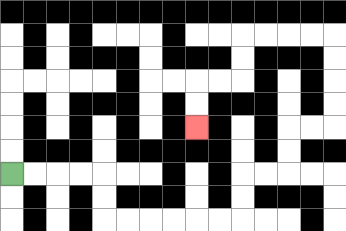{'start': '[0, 7]', 'end': '[8, 5]', 'path_directions': 'R,R,R,R,D,D,R,R,R,R,R,R,U,U,R,R,U,U,R,R,U,U,U,U,L,L,L,L,D,D,L,L,D,D', 'path_coordinates': '[[0, 7], [1, 7], [2, 7], [3, 7], [4, 7], [4, 8], [4, 9], [5, 9], [6, 9], [7, 9], [8, 9], [9, 9], [10, 9], [10, 8], [10, 7], [11, 7], [12, 7], [12, 6], [12, 5], [13, 5], [14, 5], [14, 4], [14, 3], [14, 2], [14, 1], [13, 1], [12, 1], [11, 1], [10, 1], [10, 2], [10, 3], [9, 3], [8, 3], [8, 4], [8, 5]]'}